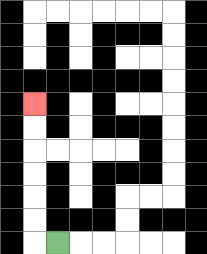{'start': '[2, 10]', 'end': '[1, 4]', 'path_directions': 'L,U,U,U,U,U,U', 'path_coordinates': '[[2, 10], [1, 10], [1, 9], [1, 8], [1, 7], [1, 6], [1, 5], [1, 4]]'}